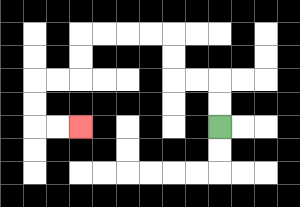{'start': '[9, 5]', 'end': '[3, 5]', 'path_directions': 'U,U,L,L,U,U,L,L,L,L,D,D,L,L,D,D,R,R', 'path_coordinates': '[[9, 5], [9, 4], [9, 3], [8, 3], [7, 3], [7, 2], [7, 1], [6, 1], [5, 1], [4, 1], [3, 1], [3, 2], [3, 3], [2, 3], [1, 3], [1, 4], [1, 5], [2, 5], [3, 5]]'}